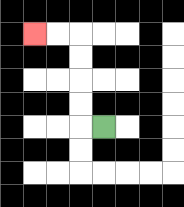{'start': '[4, 5]', 'end': '[1, 1]', 'path_directions': 'L,U,U,U,U,L,L', 'path_coordinates': '[[4, 5], [3, 5], [3, 4], [3, 3], [3, 2], [3, 1], [2, 1], [1, 1]]'}